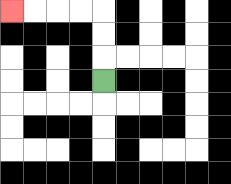{'start': '[4, 3]', 'end': '[0, 0]', 'path_directions': 'U,U,U,L,L,L,L', 'path_coordinates': '[[4, 3], [4, 2], [4, 1], [4, 0], [3, 0], [2, 0], [1, 0], [0, 0]]'}